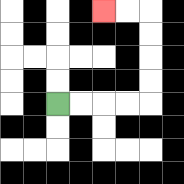{'start': '[2, 4]', 'end': '[4, 0]', 'path_directions': 'R,R,R,R,U,U,U,U,L,L', 'path_coordinates': '[[2, 4], [3, 4], [4, 4], [5, 4], [6, 4], [6, 3], [6, 2], [6, 1], [6, 0], [5, 0], [4, 0]]'}